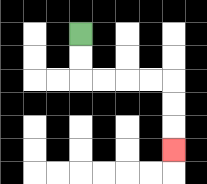{'start': '[3, 1]', 'end': '[7, 6]', 'path_directions': 'D,D,R,R,R,R,D,D,D', 'path_coordinates': '[[3, 1], [3, 2], [3, 3], [4, 3], [5, 3], [6, 3], [7, 3], [7, 4], [7, 5], [7, 6]]'}